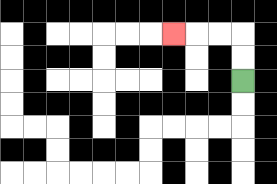{'start': '[10, 3]', 'end': '[7, 1]', 'path_directions': 'U,U,L,L,L', 'path_coordinates': '[[10, 3], [10, 2], [10, 1], [9, 1], [8, 1], [7, 1]]'}